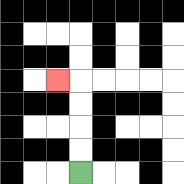{'start': '[3, 7]', 'end': '[2, 3]', 'path_directions': 'U,U,U,U,L', 'path_coordinates': '[[3, 7], [3, 6], [3, 5], [3, 4], [3, 3], [2, 3]]'}